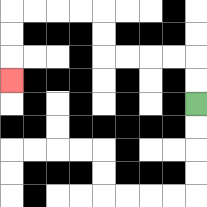{'start': '[8, 4]', 'end': '[0, 3]', 'path_directions': 'U,U,L,L,L,L,U,U,L,L,L,L,D,D,D', 'path_coordinates': '[[8, 4], [8, 3], [8, 2], [7, 2], [6, 2], [5, 2], [4, 2], [4, 1], [4, 0], [3, 0], [2, 0], [1, 0], [0, 0], [0, 1], [0, 2], [0, 3]]'}